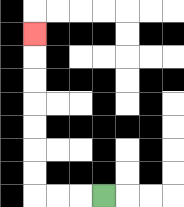{'start': '[4, 8]', 'end': '[1, 1]', 'path_directions': 'L,L,L,U,U,U,U,U,U,U', 'path_coordinates': '[[4, 8], [3, 8], [2, 8], [1, 8], [1, 7], [1, 6], [1, 5], [1, 4], [1, 3], [1, 2], [1, 1]]'}